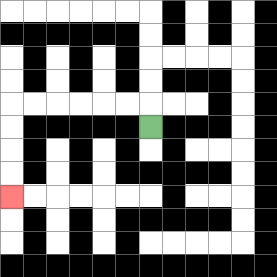{'start': '[6, 5]', 'end': '[0, 8]', 'path_directions': 'U,L,L,L,L,L,L,D,D,D,D', 'path_coordinates': '[[6, 5], [6, 4], [5, 4], [4, 4], [3, 4], [2, 4], [1, 4], [0, 4], [0, 5], [0, 6], [0, 7], [0, 8]]'}